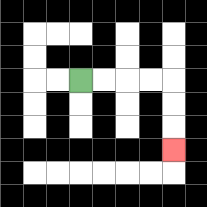{'start': '[3, 3]', 'end': '[7, 6]', 'path_directions': 'R,R,R,R,D,D,D', 'path_coordinates': '[[3, 3], [4, 3], [5, 3], [6, 3], [7, 3], [7, 4], [7, 5], [7, 6]]'}